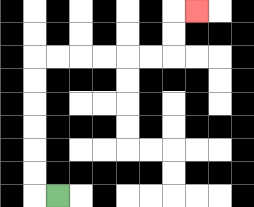{'start': '[2, 8]', 'end': '[8, 0]', 'path_directions': 'L,U,U,U,U,U,U,R,R,R,R,R,R,U,U,R', 'path_coordinates': '[[2, 8], [1, 8], [1, 7], [1, 6], [1, 5], [1, 4], [1, 3], [1, 2], [2, 2], [3, 2], [4, 2], [5, 2], [6, 2], [7, 2], [7, 1], [7, 0], [8, 0]]'}